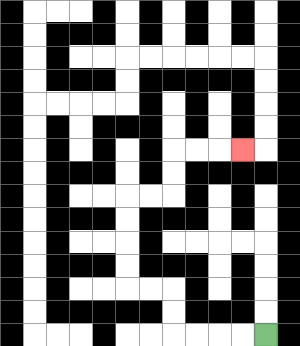{'start': '[11, 14]', 'end': '[10, 6]', 'path_directions': 'L,L,L,L,U,U,L,L,U,U,U,U,R,R,U,U,R,R,R', 'path_coordinates': '[[11, 14], [10, 14], [9, 14], [8, 14], [7, 14], [7, 13], [7, 12], [6, 12], [5, 12], [5, 11], [5, 10], [5, 9], [5, 8], [6, 8], [7, 8], [7, 7], [7, 6], [8, 6], [9, 6], [10, 6]]'}